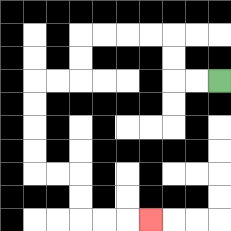{'start': '[9, 3]', 'end': '[6, 9]', 'path_directions': 'L,L,U,U,L,L,L,L,D,D,L,L,D,D,D,D,R,R,D,D,R,R,R', 'path_coordinates': '[[9, 3], [8, 3], [7, 3], [7, 2], [7, 1], [6, 1], [5, 1], [4, 1], [3, 1], [3, 2], [3, 3], [2, 3], [1, 3], [1, 4], [1, 5], [1, 6], [1, 7], [2, 7], [3, 7], [3, 8], [3, 9], [4, 9], [5, 9], [6, 9]]'}